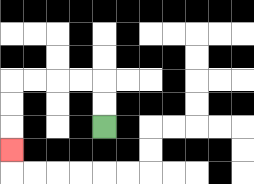{'start': '[4, 5]', 'end': '[0, 6]', 'path_directions': 'U,U,L,L,L,L,D,D,D', 'path_coordinates': '[[4, 5], [4, 4], [4, 3], [3, 3], [2, 3], [1, 3], [0, 3], [0, 4], [0, 5], [0, 6]]'}